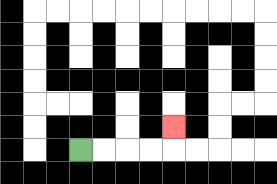{'start': '[3, 6]', 'end': '[7, 5]', 'path_directions': 'R,R,R,R,U', 'path_coordinates': '[[3, 6], [4, 6], [5, 6], [6, 6], [7, 6], [7, 5]]'}